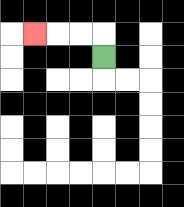{'start': '[4, 2]', 'end': '[1, 1]', 'path_directions': 'U,L,L,L', 'path_coordinates': '[[4, 2], [4, 1], [3, 1], [2, 1], [1, 1]]'}